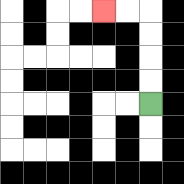{'start': '[6, 4]', 'end': '[4, 0]', 'path_directions': 'U,U,U,U,L,L', 'path_coordinates': '[[6, 4], [6, 3], [6, 2], [6, 1], [6, 0], [5, 0], [4, 0]]'}